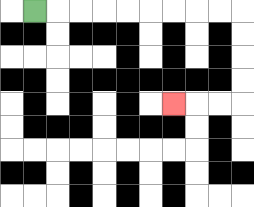{'start': '[1, 0]', 'end': '[7, 4]', 'path_directions': 'R,R,R,R,R,R,R,R,R,D,D,D,D,L,L,L', 'path_coordinates': '[[1, 0], [2, 0], [3, 0], [4, 0], [5, 0], [6, 0], [7, 0], [8, 0], [9, 0], [10, 0], [10, 1], [10, 2], [10, 3], [10, 4], [9, 4], [8, 4], [7, 4]]'}